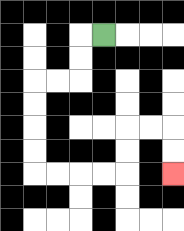{'start': '[4, 1]', 'end': '[7, 7]', 'path_directions': 'L,D,D,L,L,D,D,D,D,R,R,R,R,U,U,R,R,D,D', 'path_coordinates': '[[4, 1], [3, 1], [3, 2], [3, 3], [2, 3], [1, 3], [1, 4], [1, 5], [1, 6], [1, 7], [2, 7], [3, 7], [4, 7], [5, 7], [5, 6], [5, 5], [6, 5], [7, 5], [7, 6], [7, 7]]'}